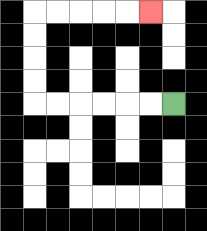{'start': '[7, 4]', 'end': '[6, 0]', 'path_directions': 'L,L,L,L,L,L,U,U,U,U,R,R,R,R,R', 'path_coordinates': '[[7, 4], [6, 4], [5, 4], [4, 4], [3, 4], [2, 4], [1, 4], [1, 3], [1, 2], [1, 1], [1, 0], [2, 0], [3, 0], [4, 0], [5, 0], [6, 0]]'}